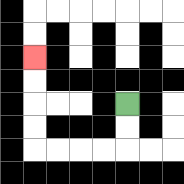{'start': '[5, 4]', 'end': '[1, 2]', 'path_directions': 'D,D,L,L,L,L,U,U,U,U', 'path_coordinates': '[[5, 4], [5, 5], [5, 6], [4, 6], [3, 6], [2, 6], [1, 6], [1, 5], [1, 4], [1, 3], [1, 2]]'}